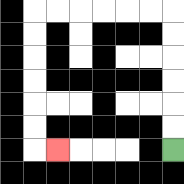{'start': '[7, 6]', 'end': '[2, 6]', 'path_directions': 'U,U,U,U,U,U,L,L,L,L,L,L,D,D,D,D,D,D,R', 'path_coordinates': '[[7, 6], [7, 5], [7, 4], [7, 3], [7, 2], [7, 1], [7, 0], [6, 0], [5, 0], [4, 0], [3, 0], [2, 0], [1, 0], [1, 1], [1, 2], [1, 3], [1, 4], [1, 5], [1, 6], [2, 6]]'}